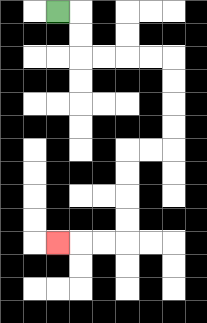{'start': '[2, 0]', 'end': '[2, 10]', 'path_directions': 'R,D,D,R,R,R,R,D,D,D,D,L,L,D,D,D,D,L,L,L', 'path_coordinates': '[[2, 0], [3, 0], [3, 1], [3, 2], [4, 2], [5, 2], [6, 2], [7, 2], [7, 3], [7, 4], [7, 5], [7, 6], [6, 6], [5, 6], [5, 7], [5, 8], [5, 9], [5, 10], [4, 10], [3, 10], [2, 10]]'}